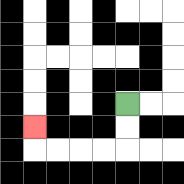{'start': '[5, 4]', 'end': '[1, 5]', 'path_directions': 'D,D,L,L,L,L,U', 'path_coordinates': '[[5, 4], [5, 5], [5, 6], [4, 6], [3, 6], [2, 6], [1, 6], [1, 5]]'}